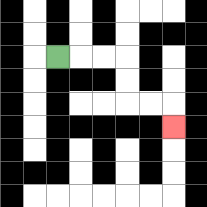{'start': '[2, 2]', 'end': '[7, 5]', 'path_directions': 'R,R,R,D,D,R,R,D', 'path_coordinates': '[[2, 2], [3, 2], [4, 2], [5, 2], [5, 3], [5, 4], [6, 4], [7, 4], [7, 5]]'}